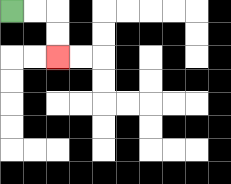{'start': '[0, 0]', 'end': '[2, 2]', 'path_directions': 'R,R,D,D', 'path_coordinates': '[[0, 0], [1, 0], [2, 0], [2, 1], [2, 2]]'}